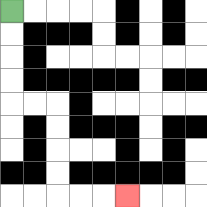{'start': '[0, 0]', 'end': '[5, 8]', 'path_directions': 'D,D,D,D,R,R,D,D,D,D,R,R,R', 'path_coordinates': '[[0, 0], [0, 1], [0, 2], [0, 3], [0, 4], [1, 4], [2, 4], [2, 5], [2, 6], [2, 7], [2, 8], [3, 8], [4, 8], [5, 8]]'}